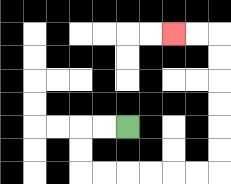{'start': '[5, 5]', 'end': '[7, 1]', 'path_directions': 'L,L,D,D,R,R,R,R,R,R,U,U,U,U,U,U,L,L', 'path_coordinates': '[[5, 5], [4, 5], [3, 5], [3, 6], [3, 7], [4, 7], [5, 7], [6, 7], [7, 7], [8, 7], [9, 7], [9, 6], [9, 5], [9, 4], [9, 3], [9, 2], [9, 1], [8, 1], [7, 1]]'}